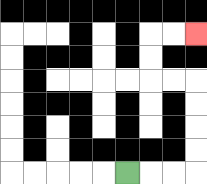{'start': '[5, 7]', 'end': '[8, 1]', 'path_directions': 'R,R,R,U,U,U,U,L,L,U,U,R,R', 'path_coordinates': '[[5, 7], [6, 7], [7, 7], [8, 7], [8, 6], [8, 5], [8, 4], [8, 3], [7, 3], [6, 3], [6, 2], [6, 1], [7, 1], [8, 1]]'}